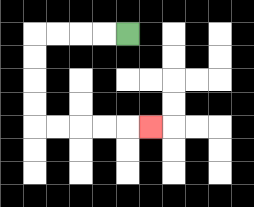{'start': '[5, 1]', 'end': '[6, 5]', 'path_directions': 'L,L,L,L,D,D,D,D,R,R,R,R,R', 'path_coordinates': '[[5, 1], [4, 1], [3, 1], [2, 1], [1, 1], [1, 2], [1, 3], [1, 4], [1, 5], [2, 5], [3, 5], [4, 5], [5, 5], [6, 5]]'}